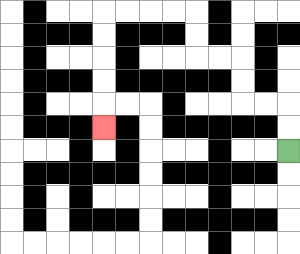{'start': '[12, 6]', 'end': '[4, 5]', 'path_directions': 'U,U,L,L,U,U,L,L,U,U,L,L,L,L,D,D,D,D,D', 'path_coordinates': '[[12, 6], [12, 5], [12, 4], [11, 4], [10, 4], [10, 3], [10, 2], [9, 2], [8, 2], [8, 1], [8, 0], [7, 0], [6, 0], [5, 0], [4, 0], [4, 1], [4, 2], [4, 3], [4, 4], [4, 5]]'}